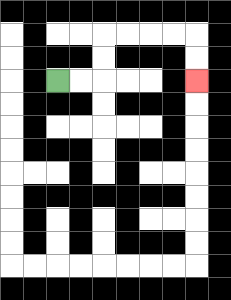{'start': '[2, 3]', 'end': '[8, 3]', 'path_directions': 'R,R,U,U,R,R,R,R,D,D', 'path_coordinates': '[[2, 3], [3, 3], [4, 3], [4, 2], [4, 1], [5, 1], [6, 1], [7, 1], [8, 1], [8, 2], [8, 3]]'}